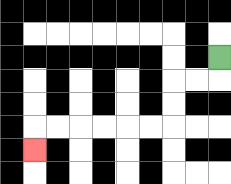{'start': '[9, 2]', 'end': '[1, 6]', 'path_directions': 'D,L,L,D,D,L,L,L,L,L,L,D', 'path_coordinates': '[[9, 2], [9, 3], [8, 3], [7, 3], [7, 4], [7, 5], [6, 5], [5, 5], [4, 5], [3, 5], [2, 5], [1, 5], [1, 6]]'}